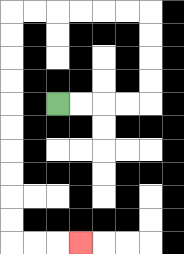{'start': '[2, 4]', 'end': '[3, 10]', 'path_directions': 'R,R,R,R,U,U,U,U,L,L,L,L,L,L,D,D,D,D,D,D,D,D,D,D,R,R,R', 'path_coordinates': '[[2, 4], [3, 4], [4, 4], [5, 4], [6, 4], [6, 3], [6, 2], [6, 1], [6, 0], [5, 0], [4, 0], [3, 0], [2, 0], [1, 0], [0, 0], [0, 1], [0, 2], [0, 3], [0, 4], [0, 5], [0, 6], [0, 7], [0, 8], [0, 9], [0, 10], [1, 10], [2, 10], [3, 10]]'}